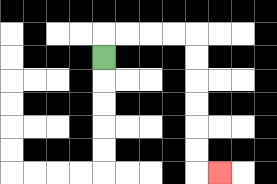{'start': '[4, 2]', 'end': '[9, 7]', 'path_directions': 'U,R,R,R,R,D,D,D,D,D,D,R', 'path_coordinates': '[[4, 2], [4, 1], [5, 1], [6, 1], [7, 1], [8, 1], [8, 2], [8, 3], [8, 4], [8, 5], [8, 6], [8, 7], [9, 7]]'}